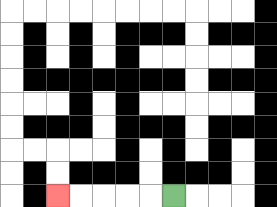{'start': '[7, 8]', 'end': '[2, 8]', 'path_directions': 'L,L,L,L,L', 'path_coordinates': '[[7, 8], [6, 8], [5, 8], [4, 8], [3, 8], [2, 8]]'}